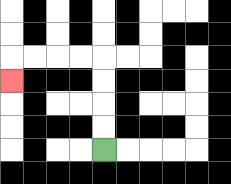{'start': '[4, 6]', 'end': '[0, 3]', 'path_directions': 'U,U,U,U,L,L,L,L,D', 'path_coordinates': '[[4, 6], [4, 5], [4, 4], [4, 3], [4, 2], [3, 2], [2, 2], [1, 2], [0, 2], [0, 3]]'}